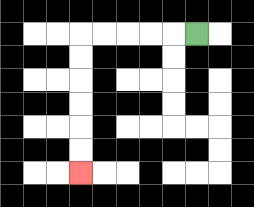{'start': '[8, 1]', 'end': '[3, 7]', 'path_directions': 'L,L,L,L,L,D,D,D,D,D,D', 'path_coordinates': '[[8, 1], [7, 1], [6, 1], [5, 1], [4, 1], [3, 1], [3, 2], [3, 3], [3, 4], [3, 5], [3, 6], [3, 7]]'}